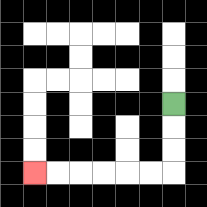{'start': '[7, 4]', 'end': '[1, 7]', 'path_directions': 'D,D,D,L,L,L,L,L,L', 'path_coordinates': '[[7, 4], [7, 5], [7, 6], [7, 7], [6, 7], [5, 7], [4, 7], [3, 7], [2, 7], [1, 7]]'}